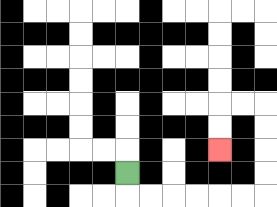{'start': '[5, 7]', 'end': '[9, 6]', 'path_directions': 'D,R,R,R,R,R,R,U,U,U,U,L,L,D,D', 'path_coordinates': '[[5, 7], [5, 8], [6, 8], [7, 8], [8, 8], [9, 8], [10, 8], [11, 8], [11, 7], [11, 6], [11, 5], [11, 4], [10, 4], [9, 4], [9, 5], [9, 6]]'}